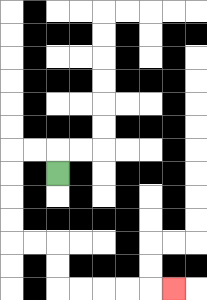{'start': '[2, 7]', 'end': '[7, 12]', 'path_directions': 'U,L,L,D,D,D,D,R,R,D,D,R,R,R,R,R', 'path_coordinates': '[[2, 7], [2, 6], [1, 6], [0, 6], [0, 7], [0, 8], [0, 9], [0, 10], [1, 10], [2, 10], [2, 11], [2, 12], [3, 12], [4, 12], [5, 12], [6, 12], [7, 12]]'}